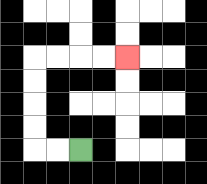{'start': '[3, 6]', 'end': '[5, 2]', 'path_directions': 'L,L,U,U,U,U,R,R,R,R', 'path_coordinates': '[[3, 6], [2, 6], [1, 6], [1, 5], [1, 4], [1, 3], [1, 2], [2, 2], [3, 2], [4, 2], [5, 2]]'}